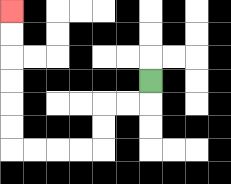{'start': '[6, 3]', 'end': '[0, 0]', 'path_directions': 'D,L,L,D,D,L,L,L,L,U,U,U,U,U,U', 'path_coordinates': '[[6, 3], [6, 4], [5, 4], [4, 4], [4, 5], [4, 6], [3, 6], [2, 6], [1, 6], [0, 6], [0, 5], [0, 4], [0, 3], [0, 2], [0, 1], [0, 0]]'}